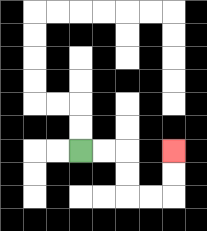{'start': '[3, 6]', 'end': '[7, 6]', 'path_directions': 'R,R,D,D,R,R,U,U', 'path_coordinates': '[[3, 6], [4, 6], [5, 6], [5, 7], [5, 8], [6, 8], [7, 8], [7, 7], [7, 6]]'}